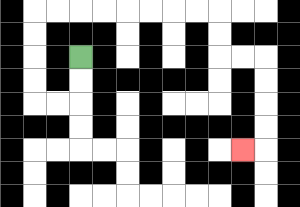{'start': '[3, 2]', 'end': '[10, 6]', 'path_directions': 'D,D,L,L,U,U,U,U,R,R,R,R,R,R,R,R,D,D,R,R,D,D,D,D,L', 'path_coordinates': '[[3, 2], [3, 3], [3, 4], [2, 4], [1, 4], [1, 3], [1, 2], [1, 1], [1, 0], [2, 0], [3, 0], [4, 0], [5, 0], [6, 0], [7, 0], [8, 0], [9, 0], [9, 1], [9, 2], [10, 2], [11, 2], [11, 3], [11, 4], [11, 5], [11, 6], [10, 6]]'}